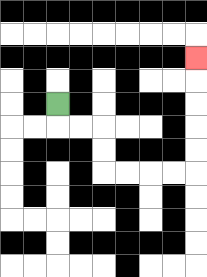{'start': '[2, 4]', 'end': '[8, 2]', 'path_directions': 'D,R,R,D,D,R,R,R,R,U,U,U,U,U', 'path_coordinates': '[[2, 4], [2, 5], [3, 5], [4, 5], [4, 6], [4, 7], [5, 7], [6, 7], [7, 7], [8, 7], [8, 6], [8, 5], [8, 4], [8, 3], [8, 2]]'}